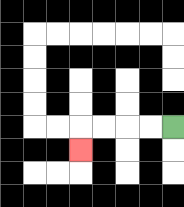{'start': '[7, 5]', 'end': '[3, 6]', 'path_directions': 'L,L,L,L,D', 'path_coordinates': '[[7, 5], [6, 5], [5, 5], [4, 5], [3, 5], [3, 6]]'}